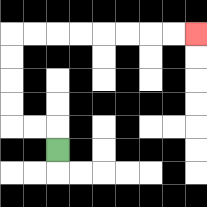{'start': '[2, 6]', 'end': '[8, 1]', 'path_directions': 'U,L,L,U,U,U,U,R,R,R,R,R,R,R,R', 'path_coordinates': '[[2, 6], [2, 5], [1, 5], [0, 5], [0, 4], [0, 3], [0, 2], [0, 1], [1, 1], [2, 1], [3, 1], [4, 1], [5, 1], [6, 1], [7, 1], [8, 1]]'}